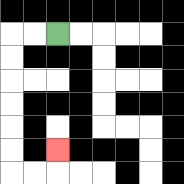{'start': '[2, 1]', 'end': '[2, 6]', 'path_directions': 'L,L,D,D,D,D,D,D,R,R,U', 'path_coordinates': '[[2, 1], [1, 1], [0, 1], [0, 2], [0, 3], [0, 4], [0, 5], [0, 6], [0, 7], [1, 7], [2, 7], [2, 6]]'}